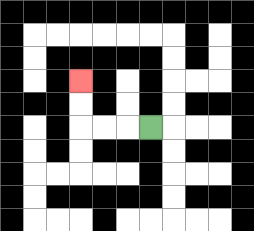{'start': '[6, 5]', 'end': '[3, 3]', 'path_directions': 'L,L,L,U,U', 'path_coordinates': '[[6, 5], [5, 5], [4, 5], [3, 5], [3, 4], [3, 3]]'}